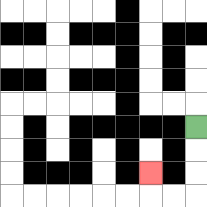{'start': '[8, 5]', 'end': '[6, 7]', 'path_directions': 'D,D,D,L,L,U', 'path_coordinates': '[[8, 5], [8, 6], [8, 7], [8, 8], [7, 8], [6, 8], [6, 7]]'}